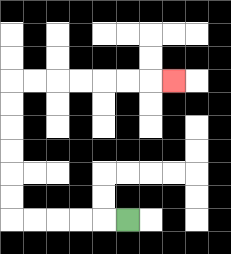{'start': '[5, 9]', 'end': '[7, 3]', 'path_directions': 'L,L,L,L,L,U,U,U,U,U,U,R,R,R,R,R,R,R', 'path_coordinates': '[[5, 9], [4, 9], [3, 9], [2, 9], [1, 9], [0, 9], [0, 8], [0, 7], [0, 6], [0, 5], [0, 4], [0, 3], [1, 3], [2, 3], [3, 3], [4, 3], [5, 3], [6, 3], [7, 3]]'}